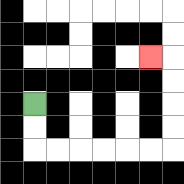{'start': '[1, 4]', 'end': '[6, 2]', 'path_directions': 'D,D,R,R,R,R,R,R,U,U,U,U,L', 'path_coordinates': '[[1, 4], [1, 5], [1, 6], [2, 6], [3, 6], [4, 6], [5, 6], [6, 6], [7, 6], [7, 5], [7, 4], [7, 3], [7, 2], [6, 2]]'}